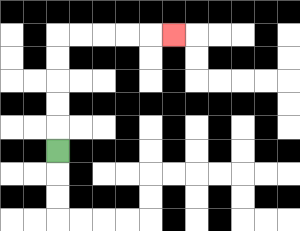{'start': '[2, 6]', 'end': '[7, 1]', 'path_directions': 'U,U,U,U,U,R,R,R,R,R', 'path_coordinates': '[[2, 6], [2, 5], [2, 4], [2, 3], [2, 2], [2, 1], [3, 1], [4, 1], [5, 1], [6, 1], [7, 1]]'}